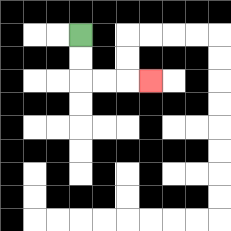{'start': '[3, 1]', 'end': '[6, 3]', 'path_directions': 'D,D,R,R,R', 'path_coordinates': '[[3, 1], [3, 2], [3, 3], [4, 3], [5, 3], [6, 3]]'}